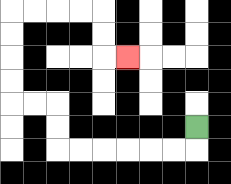{'start': '[8, 5]', 'end': '[5, 2]', 'path_directions': 'D,L,L,L,L,L,L,U,U,L,L,U,U,U,U,R,R,R,R,D,D,R', 'path_coordinates': '[[8, 5], [8, 6], [7, 6], [6, 6], [5, 6], [4, 6], [3, 6], [2, 6], [2, 5], [2, 4], [1, 4], [0, 4], [0, 3], [0, 2], [0, 1], [0, 0], [1, 0], [2, 0], [3, 0], [4, 0], [4, 1], [4, 2], [5, 2]]'}